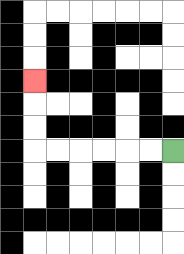{'start': '[7, 6]', 'end': '[1, 3]', 'path_directions': 'L,L,L,L,L,L,U,U,U', 'path_coordinates': '[[7, 6], [6, 6], [5, 6], [4, 6], [3, 6], [2, 6], [1, 6], [1, 5], [1, 4], [1, 3]]'}